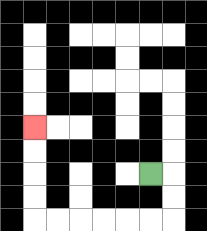{'start': '[6, 7]', 'end': '[1, 5]', 'path_directions': 'R,D,D,L,L,L,L,L,L,U,U,U,U', 'path_coordinates': '[[6, 7], [7, 7], [7, 8], [7, 9], [6, 9], [5, 9], [4, 9], [3, 9], [2, 9], [1, 9], [1, 8], [1, 7], [1, 6], [1, 5]]'}